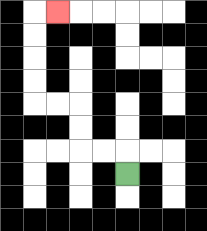{'start': '[5, 7]', 'end': '[2, 0]', 'path_directions': 'U,L,L,U,U,L,L,U,U,U,U,R', 'path_coordinates': '[[5, 7], [5, 6], [4, 6], [3, 6], [3, 5], [3, 4], [2, 4], [1, 4], [1, 3], [1, 2], [1, 1], [1, 0], [2, 0]]'}